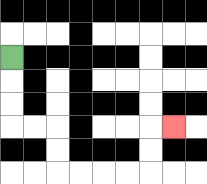{'start': '[0, 2]', 'end': '[7, 5]', 'path_directions': 'D,D,D,R,R,D,D,R,R,R,R,U,U,R', 'path_coordinates': '[[0, 2], [0, 3], [0, 4], [0, 5], [1, 5], [2, 5], [2, 6], [2, 7], [3, 7], [4, 7], [5, 7], [6, 7], [6, 6], [6, 5], [7, 5]]'}